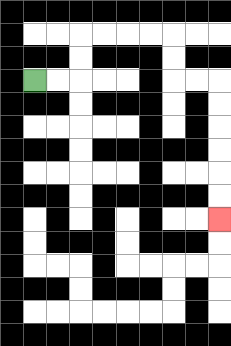{'start': '[1, 3]', 'end': '[9, 9]', 'path_directions': 'R,R,U,U,R,R,R,R,D,D,R,R,D,D,D,D,D,D', 'path_coordinates': '[[1, 3], [2, 3], [3, 3], [3, 2], [3, 1], [4, 1], [5, 1], [6, 1], [7, 1], [7, 2], [7, 3], [8, 3], [9, 3], [9, 4], [9, 5], [9, 6], [9, 7], [9, 8], [9, 9]]'}